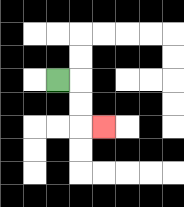{'start': '[2, 3]', 'end': '[4, 5]', 'path_directions': 'R,D,D,R', 'path_coordinates': '[[2, 3], [3, 3], [3, 4], [3, 5], [4, 5]]'}